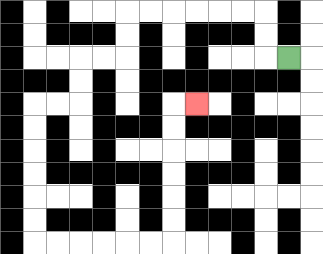{'start': '[12, 2]', 'end': '[8, 4]', 'path_directions': 'L,U,U,L,L,L,L,L,L,D,D,L,L,D,D,L,L,D,D,D,D,D,D,R,R,R,R,R,R,U,U,U,U,U,U,R', 'path_coordinates': '[[12, 2], [11, 2], [11, 1], [11, 0], [10, 0], [9, 0], [8, 0], [7, 0], [6, 0], [5, 0], [5, 1], [5, 2], [4, 2], [3, 2], [3, 3], [3, 4], [2, 4], [1, 4], [1, 5], [1, 6], [1, 7], [1, 8], [1, 9], [1, 10], [2, 10], [3, 10], [4, 10], [5, 10], [6, 10], [7, 10], [7, 9], [7, 8], [7, 7], [7, 6], [7, 5], [7, 4], [8, 4]]'}